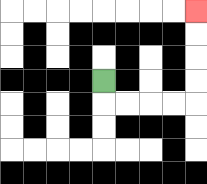{'start': '[4, 3]', 'end': '[8, 0]', 'path_directions': 'D,R,R,R,R,U,U,U,U', 'path_coordinates': '[[4, 3], [4, 4], [5, 4], [6, 4], [7, 4], [8, 4], [8, 3], [8, 2], [8, 1], [8, 0]]'}